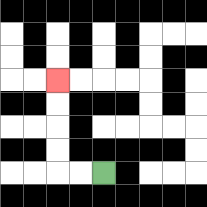{'start': '[4, 7]', 'end': '[2, 3]', 'path_directions': 'L,L,U,U,U,U', 'path_coordinates': '[[4, 7], [3, 7], [2, 7], [2, 6], [2, 5], [2, 4], [2, 3]]'}